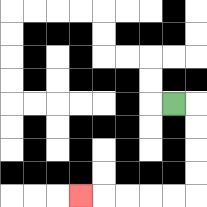{'start': '[7, 4]', 'end': '[3, 8]', 'path_directions': 'R,D,D,D,D,L,L,L,L,L', 'path_coordinates': '[[7, 4], [8, 4], [8, 5], [8, 6], [8, 7], [8, 8], [7, 8], [6, 8], [5, 8], [4, 8], [3, 8]]'}